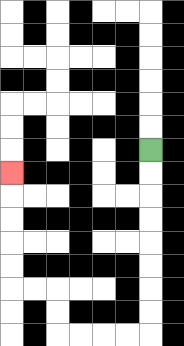{'start': '[6, 6]', 'end': '[0, 7]', 'path_directions': 'D,D,D,D,D,D,D,D,L,L,L,L,U,U,L,L,U,U,U,U,U', 'path_coordinates': '[[6, 6], [6, 7], [6, 8], [6, 9], [6, 10], [6, 11], [6, 12], [6, 13], [6, 14], [5, 14], [4, 14], [3, 14], [2, 14], [2, 13], [2, 12], [1, 12], [0, 12], [0, 11], [0, 10], [0, 9], [0, 8], [0, 7]]'}